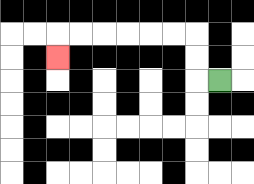{'start': '[9, 3]', 'end': '[2, 2]', 'path_directions': 'L,U,U,L,L,L,L,L,L,D', 'path_coordinates': '[[9, 3], [8, 3], [8, 2], [8, 1], [7, 1], [6, 1], [5, 1], [4, 1], [3, 1], [2, 1], [2, 2]]'}